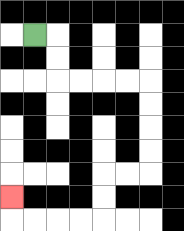{'start': '[1, 1]', 'end': '[0, 8]', 'path_directions': 'R,D,D,R,R,R,R,D,D,D,D,L,L,D,D,L,L,L,L,U', 'path_coordinates': '[[1, 1], [2, 1], [2, 2], [2, 3], [3, 3], [4, 3], [5, 3], [6, 3], [6, 4], [6, 5], [6, 6], [6, 7], [5, 7], [4, 7], [4, 8], [4, 9], [3, 9], [2, 9], [1, 9], [0, 9], [0, 8]]'}